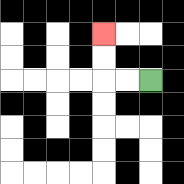{'start': '[6, 3]', 'end': '[4, 1]', 'path_directions': 'L,L,U,U', 'path_coordinates': '[[6, 3], [5, 3], [4, 3], [4, 2], [4, 1]]'}